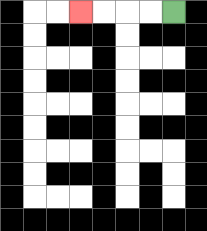{'start': '[7, 0]', 'end': '[3, 0]', 'path_directions': 'L,L,L,L', 'path_coordinates': '[[7, 0], [6, 0], [5, 0], [4, 0], [3, 0]]'}